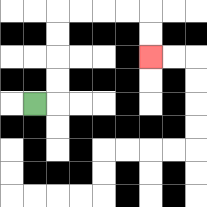{'start': '[1, 4]', 'end': '[6, 2]', 'path_directions': 'R,U,U,U,U,R,R,R,R,D,D', 'path_coordinates': '[[1, 4], [2, 4], [2, 3], [2, 2], [2, 1], [2, 0], [3, 0], [4, 0], [5, 0], [6, 0], [6, 1], [6, 2]]'}